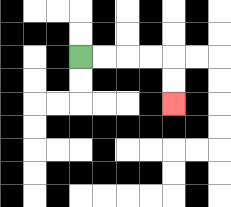{'start': '[3, 2]', 'end': '[7, 4]', 'path_directions': 'R,R,R,R,D,D', 'path_coordinates': '[[3, 2], [4, 2], [5, 2], [6, 2], [7, 2], [7, 3], [7, 4]]'}